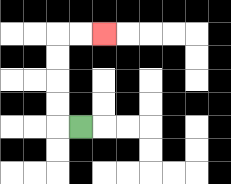{'start': '[3, 5]', 'end': '[4, 1]', 'path_directions': 'L,U,U,U,U,R,R', 'path_coordinates': '[[3, 5], [2, 5], [2, 4], [2, 3], [2, 2], [2, 1], [3, 1], [4, 1]]'}